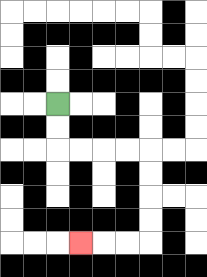{'start': '[2, 4]', 'end': '[3, 10]', 'path_directions': 'D,D,R,R,R,R,D,D,D,D,L,L,L', 'path_coordinates': '[[2, 4], [2, 5], [2, 6], [3, 6], [4, 6], [5, 6], [6, 6], [6, 7], [6, 8], [6, 9], [6, 10], [5, 10], [4, 10], [3, 10]]'}